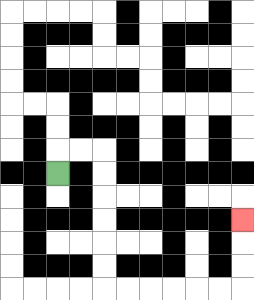{'start': '[2, 7]', 'end': '[10, 9]', 'path_directions': 'U,R,R,D,D,D,D,D,D,R,R,R,R,R,R,U,U,U', 'path_coordinates': '[[2, 7], [2, 6], [3, 6], [4, 6], [4, 7], [4, 8], [4, 9], [4, 10], [4, 11], [4, 12], [5, 12], [6, 12], [7, 12], [8, 12], [9, 12], [10, 12], [10, 11], [10, 10], [10, 9]]'}